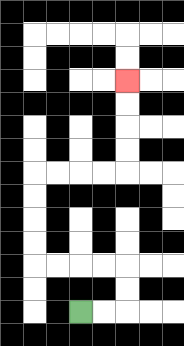{'start': '[3, 13]', 'end': '[5, 3]', 'path_directions': 'R,R,U,U,L,L,L,L,U,U,U,U,R,R,R,R,U,U,U,U', 'path_coordinates': '[[3, 13], [4, 13], [5, 13], [5, 12], [5, 11], [4, 11], [3, 11], [2, 11], [1, 11], [1, 10], [1, 9], [1, 8], [1, 7], [2, 7], [3, 7], [4, 7], [5, 7], [5, 6], [5, 5], [5, 4], [5, 3]]'}